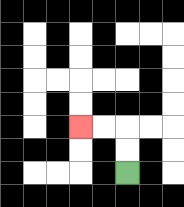{'start': '[5, 7]', 'end': '[3, 5]', 'path_directions': 'U,U,L,L', 'path_coordinates': '[[5, 7], [5, 6], [5, 5], [4, 5], [3, 5]]'}